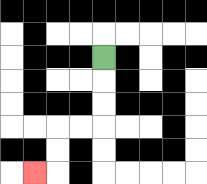{'start': '[4, 2]', 'end': '[1, 7]', 'path_directions': 'D,D,D,L,L,D,D,L', 'path_coordinates': '[[4, 2], [4, 3], [4, 4], [4, 5], [3, 5], [2, 5], [2, 6], [2, 7], [1, 7]]'}